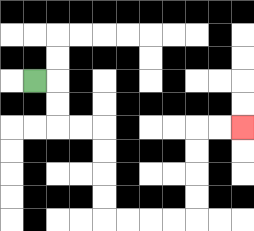{'start': '[1, 3]', 'end': '[10, 5]', 'path_directions': 'R,D,D,R,R,D,D,D,D,R,R,R,R,U,U,U,U,R,R', 'path_coordinates': '[[1, 3], [2, 3], [2, 4], [2, 5], [3, 5], [4, 5], [4, 6], [4, 7], [4, 8], [4, 9], [5, 9], [6, 9], [7, 9], [8, 9], [8, 8], [8, 7], [8, 6], [8, 5], [9, 5], [10, 5]]'}